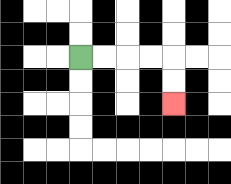{'start': '[3, 2]', 'end': '[7, 4]', 'path_directions': 'R,R,R,R,D,D', 'path_coordinates': '[[3, 2], [4, 2], [5, 2], [6, 2], [7, 2], [7, 3], [7, 4]]'}